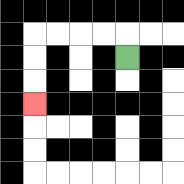{'start': '[5, 2]', 'end': '[1, 4]', 'path_directions': 'U,L,L,L,L,D,D,D', 'path_coordinates': '[[5, 2], [5, 1], [4, 1], [3, 1], [2, 1], [1, 1], [1, 2], [1, 3], [1, 4]]'}